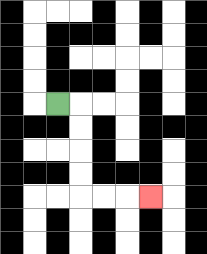{'start': '[2, 4]', 'end': '[6, 8]', 'path_directions': 'R,D,D,D,D,R,R,R', 'path_coordinates': '[[2, 4], [3, 4], [3, 5], [3, 6], [3, 7], [3, 8], [4, 8], [5, 8], [6, 8]]'}